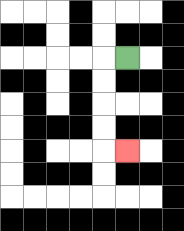{'start': '[5, 2]', 'end': '[5, 6]', 'path_directions': 'L,D,D,D,D,R', 'path_coordinates': '[[5, 2], [4, 2], [4, 3], [4, 4], [4, 5], [4, 6], [5, 6]]'}